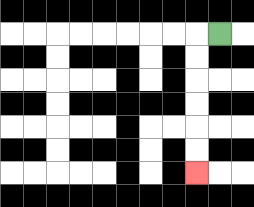{'start': '[9, 1]', 'end': '[8, 7]', 'path_directions': 'L,D,D,D,D,D,D', 'path_coordinates': '[[9, 1], [8, 1], [8, 2], [8, 3], [8, 4], [8, 5], [8, 6], [8, 7]]'}